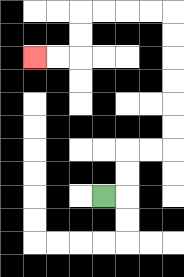{'start': '[4, 8]', 'end': '[1, 2]', 'path_directions': 'R,U,U,R,R,U,U,U,U,U,U,L,L,L,L,D,D,L,L', 'path_coordinates': '[[4, 8], [5, 8], [5, 7], [5, 6], [6, 6], [7, 6], [7, 5], [7, 4], [7, 3], [7, 2], [7, 1], [7, 0], [6, 0], [5, 0], [4, 0], [3, 0], [3, 1], [3, 2], [2, 2], [1, 2]]'}